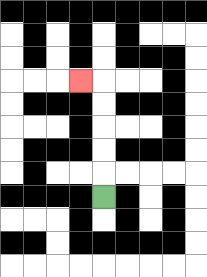{'start': '[4, 8]', 'end': '[3, 3]', 'path_directions': 'U,U,U,U,U,L', 'path_coordinates': '[[4, 8], [4, 7], [4, 6], [4, 5], [4, 4], [4, 3], [3, 3]]'}